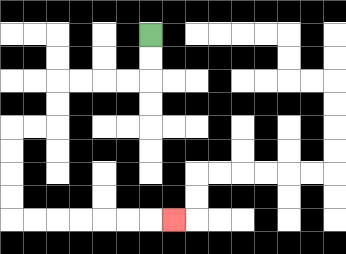{'start': '[6, 1]', 'end': '[7, 9]', 'path_directions': 'D,D,L,L,L,L,D,D,L,L,D,D,D,D,R,R,R,R,R,R,R', 'path_coordinates': '[[6, 1], [6, 2], [6, 3], [5, 3], [4, 3], [3, 3], [2, 3], [2, 4], [2, 5], [1, 5], [0, 5], [0, 6], [0, 7], [0, 8], [0, 9], [1, 9], [2, 9], [3, 9], [4, 9], [5, 9], [6, 9], [7, 9]]'}